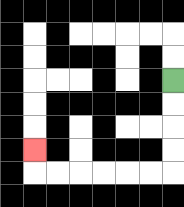{'start': '[7, 3]', 'end': '[1, 6]', 'path_directions': 'D,D,D,D,L,L,L,L,L,L,U', 'path_coordinates': '[[7, 3], [7, 4], [7, 5], [7, 6], [7, 7], [6, 7], [5, 7], [4, 7], [3, 7], [2, 7], [1, 7], [1, 6]]'}